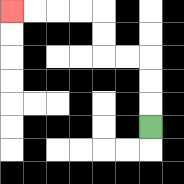{'start': '[6, 5]', 'end': '[0, 0]', 'path_directions': 'U,U,U,L,L,U,U,L,L,L,L', 'path_coordinates': '[[6, 5], [6, 4], [6, 3], [6, 2], [5, 2], [4, 2], [4, 1], [4, 0], [3, 0], [2, 0], [1, 0], [0, 0]]'}